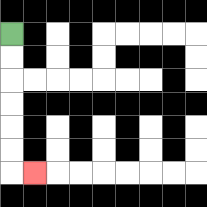{'start': '[0, 1]', 'end': '[1, 7]', 'path_directions': 'D,D,D,D,D,D,R', 'path_coordinates': '[[0, 1], [0, 2], [0, 3], [0, 4], [0, 5], [0, 6], [0, 7], [1, 7]]'}